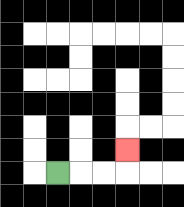{'start': '[2, 7]', 'end': '[5, 6]', 'path_directions': 'R,R,R,U', 'path_coordinates': '[[2, 7], [3, 7], [4, 7], [5, 7], [5, 6]]'}